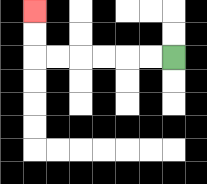{'start': '[7, 2]', 'end': '[1, 0]', 'path_directions': 'L,L,L,L,L,L,U,U', 'path_coordinates': '[[7, 2], [6, 2], [5, 2], [4, 2], [3, 2], [2, 2], [1, 2], [1, 1], [1, 0]]'}